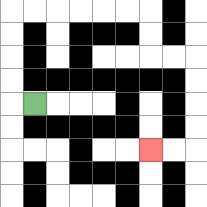{'start': '[1, 4]', 'end': '[6, 6]', 'path_directions': 'L,U,U,U,U,R,R,R,R,R,R,D,D,R,R,D,D,D,D,L,L', 'path_coordinates': '[[1, 4], [0, 4], [0, 3], [0, 2], [0, 1], [0, 0], [1, 0], [2, 0], [3, 0], [4, 0], [5, 0], [6, 0], [6, 1], [6, 2], [7, 2], [8, 2], [8, 3], [8, 4], [8, 5], [8, 6], [7, 6], [6, 6]]'}